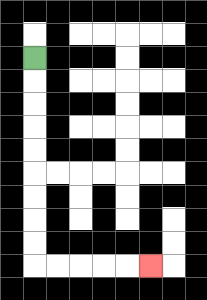{'start': '[1, 2]', 'end': '[6, 11]', 'path_directions': 'D,D,D,D,D,D,D,D,D,R,R,R,R,R', 'path_coordinates': '[[1, 2], [1, 3], [1, 4], [1, 5], [1, 6], [1, 7], [1, 8], [1, 9], [1, 10], [1, 11], [2, 11], [3, 11], [4, 11], [5, 11], [6, 11]]'}